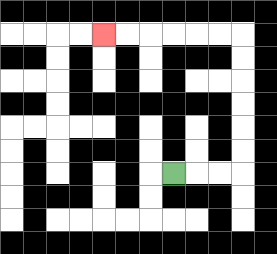{'start': '[7, 7]', 'end': '[4, 1]', 'path_directions': 'R,R,R,U,U,U,U,U,U,L,L,L,L,L,L', 'path_coordinates': '[[7, 7], [8, 7], [9, 7], [10, 7], [10, 6], [10, 5], [10, 4], [10, 3], [10, 2], [10, 1], [9, 1], [8, 1], [7, 1], [6, 1], [5, 1], [4, 1]]'}